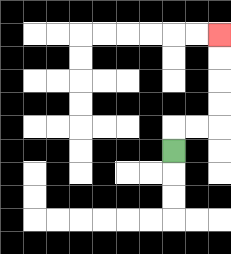{'start': '[7, 6]', 'end': '[9, 1]', 'path_directions': 'U,R,R,U,U,U,U', 'path_coordinates': '[[7, 6], [7, 5], [8, 5], [9, 5], [9, 4], [9, 3], [9, 2], [9, 1]]'}